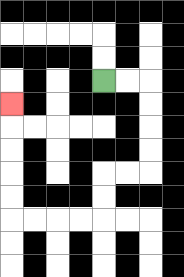{'start': '[4, 3]', 'end': '[0, 4]', 'path_directions': 'R,R,D,D,D,D,L,L,D,D,L,L,L,L,U,U,U,U,U', 'path_coordinates': '[[4, 3], [5, 3], [6, 3], [6, 4], [6, 5], [6, 6], [6, 7], [5, 7], [4, 7], [4, 8], [4, 9], [3, 9], [2, 9], [1, 9], [0, 9], [0, 8], [0, 7], [0, 6], [0, 5], [0, 4]]'}